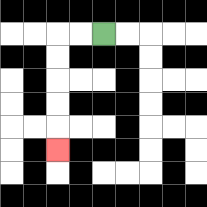{'start': '[4, 1]', 'end': '[2, 6]', 'path_directions': 'L,L,D,D,D,D,D', 'path_coordinates': '[[4, 1], [3, 1], [2, 1], [2, 2], [2, 3], [2, 4], [2, 5], [2, 6]]'}